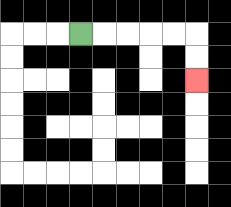{'start': '[3, 1]', 'end': '[8, 3]', 'path_directions': 'R,R,R,R,R,D,D', 'path_coordinates': '[[3, 1], [4, 1], [5, 1], [6, 1], [7, 1], [8, 1], [8, 2], [8, 3]]'}